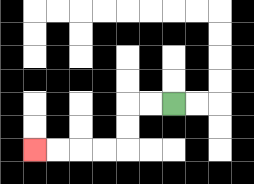{'start': '[7, 4]', 'end': '[1, 6]', 'path_directions': 'L,L,D,D,L,L,L,L', 'path_coordinates': '[[7, 4], [6, 4], [5, 4], [5, 5], [5, 6], [4, 6], [3, 6], [2, 6], [1, 6]]'}